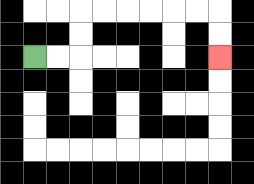{'start': '[1, 2]', 'end': '[9, 2]', 'path_directions': 'R,R,U,U,R,R,R,R,R,R,D,D', 'path_coordinates': '[[1, 2], [2, 2], [3, 2], [3, 1], [3, 0], [4, 0], [5, 0], [6, 0], [7, 0], [8, 0], [9, 0], [9, 1], [9, 2]]'}